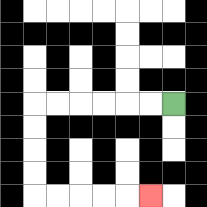{'start': '[7, 4]', 'end': '[6, 8]', 'path_directions': 'L,L,L,L,L,L,D,D,D,D,R,R,R,R,R', 'path_coordinates': '[[7, 4], [6, 4], [5, 4], [4, 4], [3, 4], [2, 4], [1, 4], [1, 5], [1, 6], [1, 7], [1, 8], [2, 8], [3, 8], [4, 8], [5, 8], [6, 8]]'}